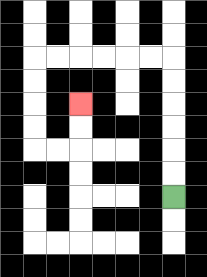{'start': '[7, 8]', 'end': '[3, 4]', 'path_directions': 'U,U,U,U,U,U,L,L,L,L,L,L,D,D,D,D,R,R,U,U', 'path_coordinates': '[[7, 8], [7, 7], [7, 6], [7, 5], [7, 4], [7, 3], [7, 2], [6, 2], [5, 2], [4, 2], [3, 2], [2, 2], [1, 2], [1, 3], [1, 4], [1, 5], [1, 6], [2, 6], [3, 6], [3, 5], [3, 4]]'}